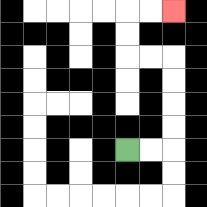{'start': '[5, 6]', 'end': '[7, 0]', 'path_directions': 'R,R,U,U,U,U,L,L,U,U,R,R', 'path_coordinates': '[[5, 6], [6, 6], [7, 6], [7, 5], [7, 4], [7, 3], [7, 2], [6, 2], [5, 2], [5, 1], [5, 0], [6, 0], [7, 0]]'}